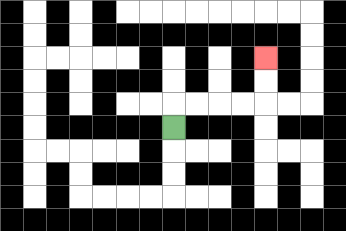{'start': '[7, 5]', 'end': '[11, 2]', 'path_directions': 'U,R,R,R,R,U,U', 'path_coordinates': '[[7, 5], [7, 4], [8, 4], [9, 4], [10, 4], [11, 4], [11, 3], [11, 2]]'}